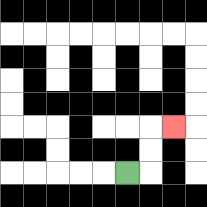{'start': '[5, 7]', 'end': '[7, 5]', 'path_directions': 'R,U,U,R', 'path_coordinates': '[[5, 7], [6, 7], [6, 6], [6, 5], [7, 5]]'}